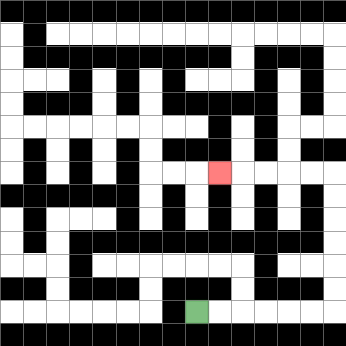{'start': '[8, 13]', 'end': '[9, 7]', 'path_directions': 'R,R,R,R,R,R,U,U,U,U,U,U,L,L,L,L,L', 'path_coordinates': '[[8, 13], [9, 13], [10, 13], [11, 13], [12, 13], [13, 13], [14, 13], [14, 12], [14, 11], [14, 10], [14, 9], [14, 8], [14, 7], [13, 7], [12, 7], [11, 7], [10, 7], [9, 7]]'}